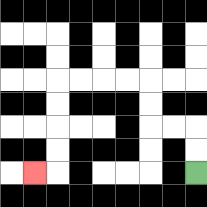{'start': '[8, 7]', 'end': '[1, 7]', 'path_directions': 'U,U,L,L,U,U,L,L,L,L,D,D,D,D,L', 'path_coordinates': '[[8, 7], [8, 6], [8, 5], [7, 5], [6, 5], [6, 4], [6, 3], [5, 3], [4, 3], [3, 3], [2, 3], [2, 4], [2, 5], [2, 6], [2, 7], [1, 7]]'}